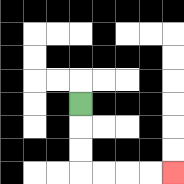{'start': '[3, 4]', 'end': '[7, 7]', 'path_directions': 'D,D,D,R,R,R,R', 'path_coordinates': '[[3, 4], [3, 5], [3, 6], [3, 7], [4, 7], [5, 7], [6, 7], [7, 7]]'}